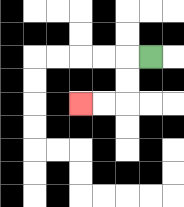{'start': '[6, 2]', 'end': '[3, 4]', 'path_directions': 'L,D,D,L,L', 'path_coordinates': '[[6, 2], [5, 2], [5, 3], [5, 4], [4, 4], [3, 4]]'}